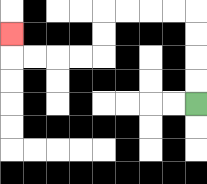{'start': '[8, 4]', 'end': '[0, 1]', 'path_directions': 'U,U,U,U,L,L,L,L,D,D,L,L,L,L,U', 'path_coordinates': '[[8, 4], [8, 3], [8, 2], [8, 1], [8, 0], [7, 0], [6, 0], [5, 0], [4, 0], [4, 1], [4, 2], [3, 2], [2, 2], [1, 2], [0, 2], [0, 1]]'}